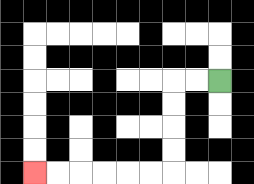{'start': '[9, 3]', 'end': '[1, 7]', 'path_directions': 'L,L,D,D,D,D,L,L,L,L,L,L', 'path_coordinates': '[[9, 3], [8, 3], [7, 3], [7, 4], [7, 5], [7, 6], [7, 7], [6, 7], [5, 7], [4, 7], [3, 7], [2, 7], [1, 7]]'}